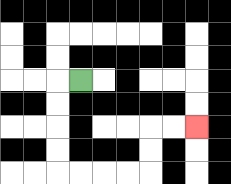{'start': '[3, 3]', 'end': '[8, 5]', 'path_directions': 'L,D,D,D,D,R,R,R,R,U,U,R,R', 'path_coordinates': '[[3, 3], [2, 3], [2, 4], [2, 5], [2, 6], [2, 7], [3, 7], [4, 7], [5, 7], [6, 7], [6, 6], [6, 5], [7, 5], [8, 5]]'}